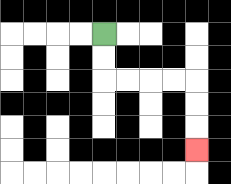{'start': '[4, 1]', 'end': '[8, 6]', 'path_directions': 'D,D,R,R,R,R,D,D,D', 'path_coordinates': '[[4, 1], [4, 2], [4, 3], [5, 3], [6, 3], [7, 3], [8, 3], [8, 4], [8, 5], [8, 6]]'}